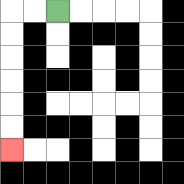{'start': '[2, 0]', 'end': '[0, 6]', 'path_directions': 'L,L,D,D,D,D,D,D', 'path_coordinates': '[[2, 0], [1, 0], [0, 0], [0, 1], [0, 2], [0, 3], [0, 4], [0, 5], [0, 6]]'}